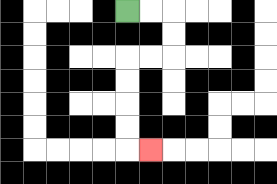{'start': '[5, 0]', 'end': '[6, 6]', 'path_directions': 'R,R,D,D,L,L,D,D,D,D,R', 'path_coordinates': '[[5, 0], [6, 0], [7, 0], [7, 1], [7, 2], [6, 2], [5, 2], [5, 3], [5, 4], [5, 5], [5, 6], [6, 6]]'}